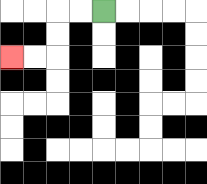{'start': '[4, 0]', 'end': '[0, 2]', 'path_directions': 'L,L,D,D,L,L', 'path_coordinates': '[[4, 0], [3, 0], [2, 0], [2, 1], [2, 2], [1, 2], [0, 2]]'}